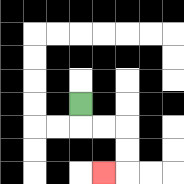{'start': '[3, 4]', 'end': '[4, 7]', 'path_directions': 'D,R,R,D,D,L', 'path_coordinates': '[[3, 4], [3, 5], [4, 5], [5, 5], [5, 6], [5, 7], [4, 7]]'}